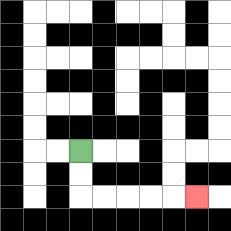{'start': '[3, 6]', 'end': '[8, 8]', 'path_directions': 'D,D,R,R,R,R,R', 'path_coordinates': '[[3, 6], [3, 7], [3, 8], [4, 8], [5, 8], [6, 8], [7, 8], [8, 8]]'}